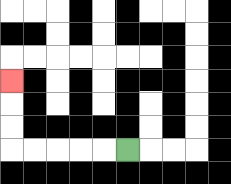{'start': '[5, 6]', 'end': '[0, 3]', 'path_directions': 'L,L,L,L,L,U,U,U', 'path_coordinates': '[[5, 6], [4, 6], [3, 6], [2, 6], [1, 6], [0, 6], [0, 5], [0, 4], [0, 3]]'}